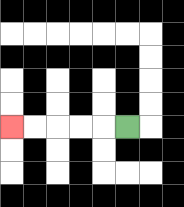{'start': '[5, 5]', 'end': '[0, 5]', 'path_directions': 'L,L,L,L,L', 'path_coordinates': '[[5, 5], [4, 5], [3, 5], [2, 5], [1, 5], [0, 5]]'}